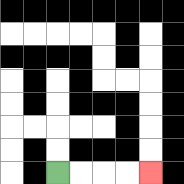{'start': '[2, 7]', 'end': '[6, 7]', 'path_directions': 'R,R,R,R', 'path_coordinates': '[[2, 7], [3, 7], [4, 7], [5, 7], [6, 7]]'}